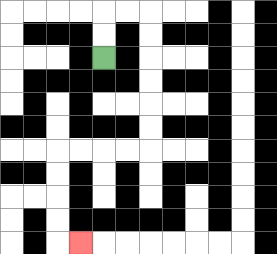{'start': '[4, 2]', 'end': '[3, 10]', 'path_directions': 'U,U,R,R,D,D,D,D,D,D,L,L,L,L,D,D,D,D,R', 'path_coordinates': '[[4, 2], [4, 1], [4, 0], [5, 0], [6, 0], [6, 1], [6, 2], [6, 3], [6, 4], [6, 5], [6, 6], [5, 6], [4, 6], [3, 6], [2, 6], [2, 7], [2, 8], [2, 9], [2, 10], [3, 10]]'}